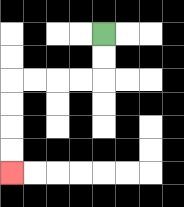{'start': '[4, 1]', 'end': '[0, 7]', 'path_directions': 'D,D,L,L,L,L,D,D,D,D', 'path_coordinates': '[[4, 1], [4, 2], [4, 3], [3, 3], [2, 3], [1, 3], [0, 3], [0, 4], [0, 5], [0, 6], [0, 7]]'}